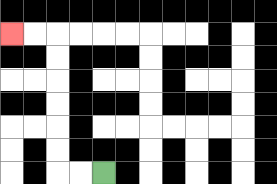{'start': '[4, 7]', 'end': '[0, 1]', 'path_directions': 'L,L,U,U,U,U,U,U,L,L', 'path_coordinates': '[[4, 7], [3, 7], [2, 7], [2, 6], [2, 5], [2, 4], [2, 3], [2, 2], [2, 1], [1, 1], [0, 1]]'}